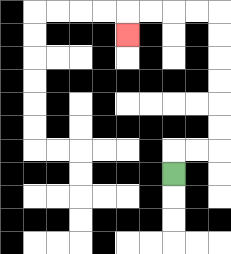{'start': '[7, 7]', 'end': '[5, 1]', 'path_directions': 'U,R,R,U,U,U,U,U,U,L,L,L,L,D', 'path_coordinates': '[[7, 7], [7, 6], [8, 6], [9, 6], [9, 5], [9, 4], [9, 3], [9, 2], [9, 1], [9, 0], [8, 0], [7, 0], [6, 0], [5, 0], [5, 1]]'}